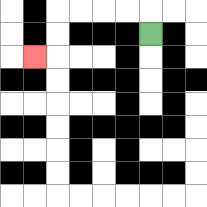{'start': '[6, 1]', 'end': '[1, 2]', 'path_directions': 'U,L,L,L,L,D,D,L', 'path_coordinates': '[[6, 1], [6, 0], [5, 0], [4, 0], [3, 0], [2, 0], [2, 1], [2, 2], [1, 2]]'}